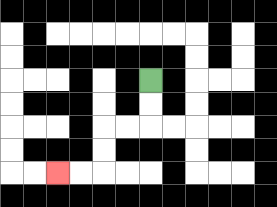{'start': '[6, 3]', 'end': '[2, 7]', 'path_directions': 'D,D,L,L,D,D,L,L', 'path_coordinates': '[[6, 3], [6, 4], [6, 5], [5, 5], [4, 5], [4, 6], [4, 7], [3, 7], [2, 7]]'}